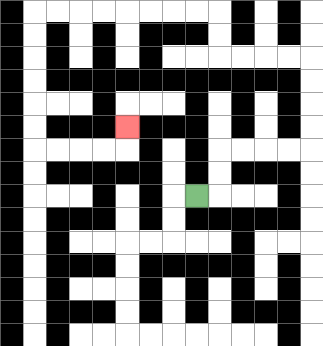{'start': '[8, 8]', 'end': '[5, 5]', 'path_directions': 'R,U,U,R,R,R,R,U,U,U,U,L,L,L,L,U,U,L,L,L,L,L,L,L,L,D,D,D,D,D,D,R,R,R,R,U', 'path_coordinates': '[[8, 8], [9, 8], [9, 7], [9, 6], [10, 6], [11, 6], [12, 6], [13, 6], [13, 5], [13, 4], [13, 3], [13, 2], [12, 2], [11, 2], [10, 2], [9, 2], [9, 1], [9, 0], [8, 0], [7, 0], [6, 0], [5, 0], [4, 0], [3, 0], [2, 0], [1, 0], [1, 1], [1, 2], [1, 3], [1, 4], [1, 5], [1, 6], [2, 6], [3, 6], [4, 6], [5, 6], [5, 5]]'}